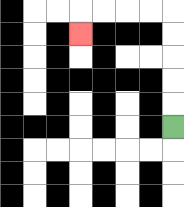{'start': '[7, 5]', 'end': '[3, 1]', 'path_directions': 'U,U,U,U,U,L,L,L,L,D', 'path_coordinates': '[[7, 5], [7, 4], [7, 3], [7, 2], [7, 1], [7, 0], [6, 0], [5, 0], [4, 0], [3, 0], [3, 1]]'}